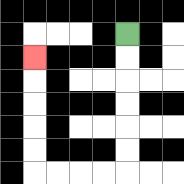{'start': '[5, 1]', 'end': '[1, 2]', 'path_directions': 'D,D,D,D,D,D,L,L,L,L,U,U,U,U,U', 'path_coordinates': '[[5, 1], [5, 2], [5, 3], [5, 4], [5, 5], [5, 6], [5, 7], [4, 7], [3, 7], [2, 7], [1, 7], [1, 6], [1, 5], [1, 4], [1, 3], [1, 2]]'}